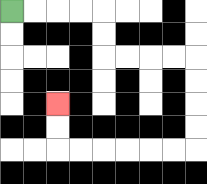{'start': '[0, 0]', 'end': '[2, 4]', 'path_directions': 'R,R,R,R,D,D,R,R,R,R,D,D,D,D,L,L,L,L,L,L,U,U', 'path_coordinates': '[[0, 0], [1, 0], [2, 0], [3, 0], [4, 0], [4, 1], [4, 2], [5, 2], [6, 2], [7, 2], [8, 2], [8, 3], [8, 4], [8, 5], [8, 6], [7, 6], [6, 6], [5, 6], [4, 6], [3, 6], [2, 6], [2, 5], [2, 4]]'}